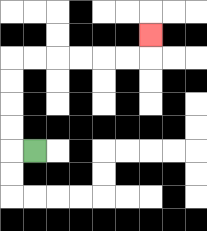{'start': '[1, 6]', 'end': '[6, 1]', 'path_directions': 'L,U,U,U,U,R,R,R,R,R,R,U', 'path_coordinates': '[[1, 6], [0, 6], [0, 5], [0, 4], [0, 3], [0, 2], [1, 2], [2, 2], [3, 2], [4, 2], [5, 2], [6, 2], [6, 1]]'}